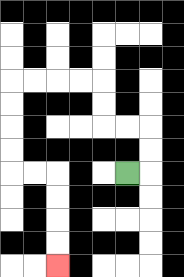{'start': '[5, 7]', 'end': '[2, 11]', 'path_directions': 'R,U,U,L,L,U,U,L,L,L,L,D,D,D,D,R,R,D,D,D,D', 'path_coordinates': '[[5, 7], [6, 7], [6, 6], [6, 5], [5, 5], [4, 5], [4, 4], [4, 3], [3, 3], [2, 3], [1, 3], [0, 3], [0, 4], [0, 5], [0, 6], [0, 7], [1, 7], [2, 7], [2, 8], [2, 9], [2, 10], [2, 11]]'}